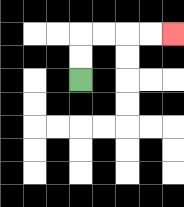{'start': '[3, 3]', 'end': '[7, 1]', 'path_directions': 'U,U,R,R,R,R', 'path_coordinates': '[[3, 3], [3, 2], [3, 1], [4, 1], [5, 1], [6, 1], [7, 1]]'}